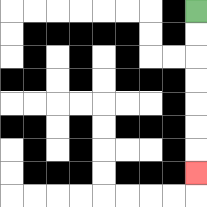{'start': '[8, 0]', 'end': '[8, 7]', 'path_directions': 'D,D,D,D,D,D,D', 'path_coordinates': '[[8, 0], [8, 1], [8, 2], [8, 3], [8, 4], [8, 5], [8, 6], [8, 7]]'}